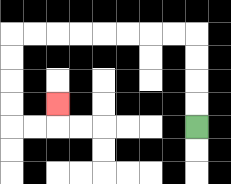{'start': '[8, 5]', 'end': '[2, 4]', 'path_directions': 'U,U,U,U,L,L,L,L,L,L,L,L,D,D,D,D,R,R,U', 'path_coordinates': '[[8, 5], [8, 4], [8, 3], [8, 2], [8, 1], [7, 1], [6, 1], [5, 1], [4, 1], [3, 1], [2, 1], [1, 1], [0, 1], [0, 2], [0, 3], [0, 4], [0, 5], [1, 5], [2, 5], [2, 4]]'}